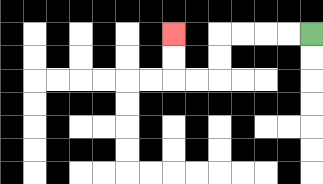{'start': '[13, 1]', 'end': '[7, 1]', 'path_directions': 'L,L,L,L,D,D,L,L,U,U', 'path_coordinates': '[[13, 1], [12, 1], [11, 1], [10, 1], [9, 1], [9, 2], [9, 3], [8, 3], [7, 3], [7, 2], [7, 1]]'}